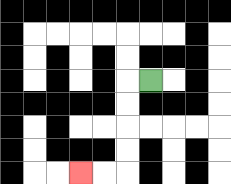{'start': '[6, 3]', 'end': '[3, 7]', 'path_directions': 'L,D,D,D,D,L,L', 'path_coordinates': '[[6, 3], [5, 3], [5, 4], [5, 5], [5, 6], [5, 7], [4, 7], [3, 7]]'}